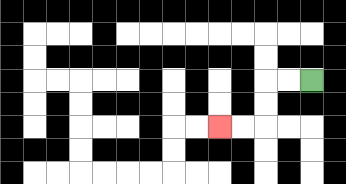{'start': '[13, 3]', 'end': '[9, 5]', 'path_directions': 'L,L,D,D,L,L', 'path_coordinates': '[[13, 3], [12, 3], [11, 3], [11, 4], [11, 5], [10, 5], [9, 5]]'}